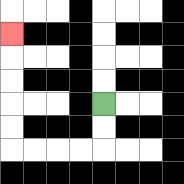{'start': '[4, 4]', 'end': '[0, 1]', 'path_directions': 'D,D,L,L,L,L,U,U,U,U,U', 'path_coordinates': '[[4, 4], [4, 5], [4, 6], [3, 6], [2, 6], [1, 6], [0, 6], [0, 5], [0, 4], [0, 3], [0, 2], [0, 1]]'}